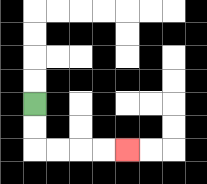{'start': '[1, 4]', 'end': '[5, 6]', 'path_directions': 'D,D,R,R,R,R', 'path_coordinates': '[[1, 4], [1, 5], [1, 6], [2, 6], [3, 6], [4, 6], [5, 6]]'}